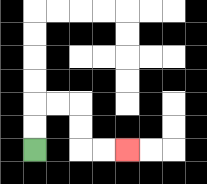{'start': '[1, 6]', 'end': '[5, 6]', 'path_directions': 'U,U,R,R,D,D,R,R', 'path_coordinates': '[[1, 6], [1, 5], [1, 4], [2, 4], [3, 4], [3, 5], [3, 6], [4, 6], [5, 6]]'}